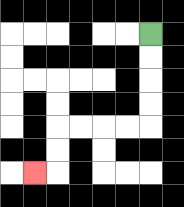{'start': '[6, 1]', 'end': '[1, 7]', 'path_directions': 'D,D,D,D,L,L,L,L,D,D,L', 'path_coordinates': '[[6, 1], [6, 2], [6, 3], [6, 4], [6, 5], [5, 5], [4, 5], [3, 5], [2, 5], [2, 6], [2, 7], [1, 7]]'}